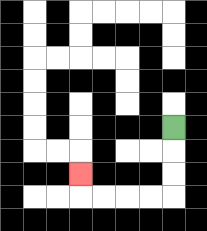{'start': '[7, 5]', 'end': '[3, 7]', 'path_directions': 'D,D,D,L,L,L,L,U', 'path_coordinates': '[[7, 5], [7, 6], [7, 7], [7, 8], [6, 8], [5, 8], [4, 8], [3, 8], [3, 7]]'}